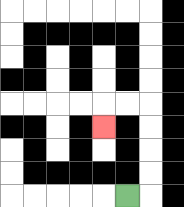{'start': '[5, 8]', 'end': '[4, 5]', 'path_directions': 'R,U,U,U,U,L,L,D', 'path_coordinates': '[[5, 8], [6, 8], [6, 7], [6, 6], [6, 5], [6, 4], [5, 4], [4, 4], [4, 5]]'}